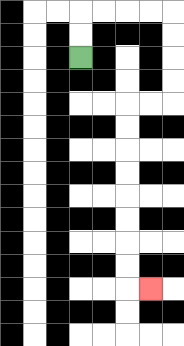{'start': '[3, 2]', 'end': '[6, 12]', 'path_directions': 'U,U,R,R,R,R,D,D,D,D,L,L,D,D,D,D,D,D,D,D,R', 'path_coordinates': '[[3, 2], [3, 1], [3, 0], [4, 0], [5, 0], [6, 0], [7, 0], [7, 1], [7, 2], [7, 3], [7, 4], [6, 4], [5, 4], [5, 5], [5, 6], [5, 7], [5, 8], [5, 9], [5, 10], [5, 11], [5, 12], [6, 12]]'}